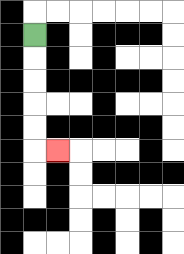{'start': '[1, 1]', 'end': '[2, 6]', 'path_directions': 'D,D,D,D,D,R', 'path_coordinates': '[[1, 1], [1, 2], [1, 3], [1, 4], [1, 5], [1, 6], [2, 6]]'}